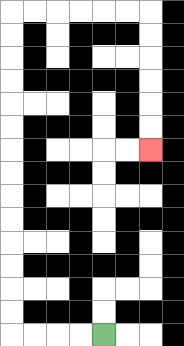{'start': '[4, 14]', 'end': '[6, 6]', 'path_directions': 'L,L,L,L,U,U,U,U,U,U,U,U,U,U,U,U,U,U,R,R,R,R,R,R,D,D,D,D,D,D', 'path_coordinates': '[[4, 14], [3, 14], [2, 14], [1, 14], [0, 14], [0, 13], [0, 12], [0, 11], [0, 10], [0, 9], [0, 8], [0, 7], [0, 6], [0, 5], [0, 4], [0, 3], [0, 2], [0, 1], [0, 0], [1, 0], [2, 0], [3, 0], [4, 0], [5, 0], [6, 0], [6, 1], [6, 2], [6, 3], [6, 4], [6, 5], [6, 6]]'}